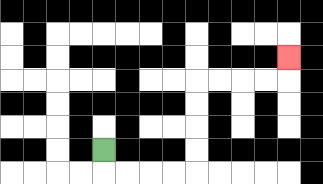{'start': '[4, 6]', 'end': '[12, 2]', 'path_directions': 'D,R,R,R,R,U,U,U,U,R,R,R,R,U', 'path_coordinates': '[[4, 6], [4, 7], [5, 7], [6, 7], [7, 7], [8, 7], [8, 6], [8, 5], [8, 4], [8, 3], [9, 3], [10, 3], [11, 3], [12, 3], [12, 2]]'}